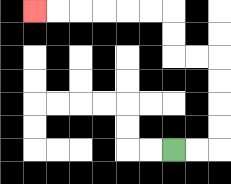{'start': '[7, 6]', 'end': '[1, 0]', 'path_directions': 'R,R,U,U,U,U,L,L,U,U,L,L,L,L,L,L', 'path_coordinates': '[[7, 6], [8, 6], [9, 6], [9, 5], [9, 4], [9, 3], [9, 2], [8, 2], [7, 2], [7, 1], [7, 0], [6, 0], [5, 0], [4, 0], [3, 0], [2, 0], [1, 0]]'}